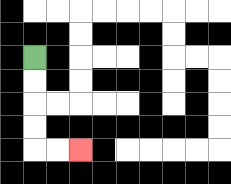{'start': '[1, 2]', 'end': '[3, 6]', 'path_directions': 'D,D,D,D,R,R', 'path_coordinates': '[[1, 2], [1, 3], [1, 4], [1, 5], [1, 6], [2, 6], [3, 6]]'}